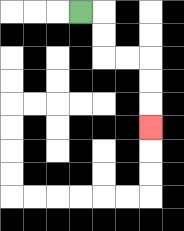{'start': '[3, 0]', 'end': '[6, 5]', 'path_directions': 'R,D,D,R,R,D,D,D', 'path_coordinates': '[[3, 0], [4, 0], [4, 1], [4, 2], [5, 2], [6, 2], [6, 3], [6, 4], [6, 5]]'}